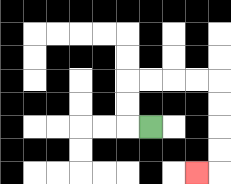{'start': '[6, 5]', 'end': '[8, 7]', 'path_directions': 'L,U,U,R,R,R,R,D,D,D,D,L', 'path_coordinates': '[[6, 5], [5, 5], [5, 4], [5, 3], [6, 3], [7, 3], [8, 3], [9, 3], [9, 4], [9, 5], [9, 6], [9, 7], [8, 7]]'}